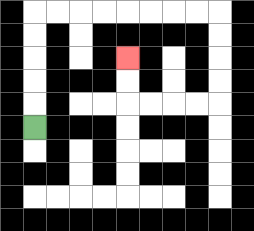{'start': '[1, 5]', 'end': '[5, 2]', 'path_directions': 'U,U,U,U,U,R,R,R,R,R,R,R,R,D,D,D,D,L,L,L,L,U,U', 'path_coordinates': '[[1, 5], [1, 4], [1, 3], [1, 2], [1, 1], [1, 0], [2, 0], [3, 0], [4, 0], [5, 0], [6, 0], [7, 0], [8, 0], [9, 0], [9, 1], [9, 2], [9, 3], [9, 4], [8, 4], [7, 4], [6, 4], [5, 4], [5, 3], [5, 2]]'}